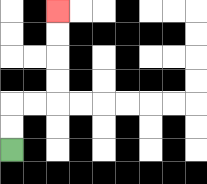{'start': '[0, 6]', 'end': '[2, 0]', 'path_directions': 'U,U,R,R,U,U,U,U', 'path_coordinates': '[[0, 6], [0, 5], [0, 4], [1, 4], [2, 4], [2, 3], [2, 2], [2, 1], [2, 0]]'}